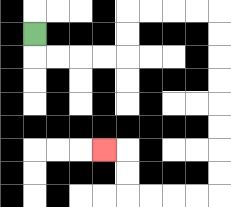{'start': '[1, 1]', 'end': '[4, 6]', 'path_directions': 'D,R,R,R,R,U,U,R,R,R,R,D,D,D,D,D,D,D,D,L,L,L,L,U,U,L', 'path_coordinates': '[[1, 1], [1, 2], [2, 2], [3, 2], [4, 2], [5, 2], [5, 1], [5, 0], [6, 0], [7, 0], [8, 0], [9, 0], [9, 1], [9, 2], [9, 3], [9, 4], [9, 5], [9, 6], [9, 7], [9, 8], [8, 8], [7, 8], [6, 8], [5, 8], [5, 7], [5, 6], [4, 6]]'}